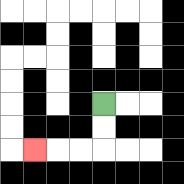{'start': '[4, 4]', 'end': '[1, 6]', 'path_directions': 'D,D,L,L,L', 'path_coordinates': '[[4, 4], [4, 5], [4, 6], [3, 6], [2, 6], [1, 6]]'}